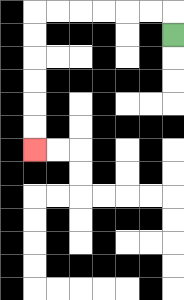{'start': '[7, 1]', 'end': '[1, 6]', 'path_directions': 'U,L,L,L,L,L,L,D,D,D,D,D,D', 'path_coordinates': '[[7, 1], [7, 0], [6, 0], [5, 0], [4, 0], [3, 0], [2, 0], [1, 0], [1, 1], [1, 2], [1, 3], [1, 4], [1, 5], [1, 6]]'}